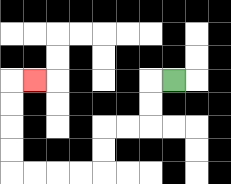{'start': '[7, 3]', 'end': '[1, 3]', 'path_directions': 'L,D,D,L,L,D,D,L,L,L,L,U,U,U,U,R', 'path_coordinates': '[[7, 3], [6, 3], [6, 4], [6, 5], [5, 5], [4, 5], [4, 6], [4, 7], [3, 7], [2, 7], [1, 7], [0, 7], [0, 6], [0, 5], [0, 4], [0, 3], [1, 3]]'}